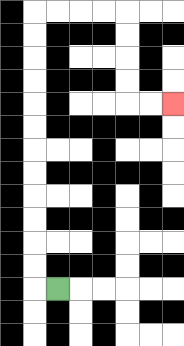{'start': '[2, 12]', 'end': '[7, 4]', 'path_directions': 'L,U,U,U,U,U,U,U,U,U,U,U,U,R,R,R,R,D,D,D,D,R,R', 'path_coordinates': '[[2, 12], [1, 12], [1, 11], [1, 10], [1, 9], [1, 8], [1, 7], [1, 6], [1, 5], [1, 4], [1, 3], [1, 2], [1, 1], [1, 0], [2, 0], [3, 0], [4, 0], [5, 0], [5, 1], [5, 2], [5, 3], [5, 4], [6, 4], [7, 4]]'}